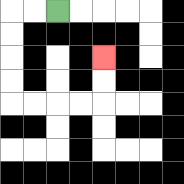{'start': '[2, 0]', 'end': '[4, 2]', 'path_directions': 'L,L,D,D,D,D,R,R,R,R,U,U', 'path_coordinates': '[[2, 0], [1, 0], [0, 0], [0, 1], [0, 2], [0, 3], [0, 4], [1, 4], [2, 4], [3, 4], [4, 4], [4, 3], [4, 2]]'}